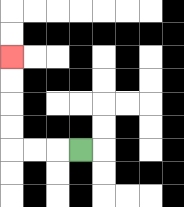{'start': '[3, 6]', 'end': '[0, 2]', 'path_directions': 'L,L,L,U,U,U,U', 'path_coordinates': '[[3, 6], [2, 6], [1, 6], [0, 6], [0, 5], [0, 4], [0, 3], [0, 2]]'}